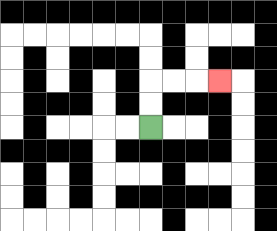{'start': '[6, 5]', 'end': '[9, 3]', 'path_directions': 'U,U,R,R,R', 'path_coordinates': '[[6, 5], [6, 4], [6, 3], [7, 3], [8, 3], [9, 3]]'}